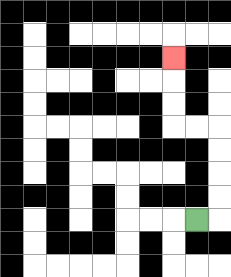{'start': '[8, 9]', 'end': '[7, 2]', 'path_directions': 'R,U,U,U,U,L,L,U,U,U', 'path_coordinates': '[[8, 9], [9, 9], [9, 8], [9, 7], [9, 6], [9, 5], [8, 5], [7, 5], [7, 4], [7, 3], [7, 2]]'}